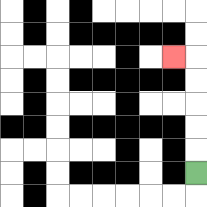{'start': '[8, 7]', 'end': '[7, 2]', 'path_directions': 'U,U,U,U,U,L', 'path_coordinates': '[[8, 7], [8, 6], [8, 5], [8, 4], [8, 3], [8, 2], [7, 2]]'}